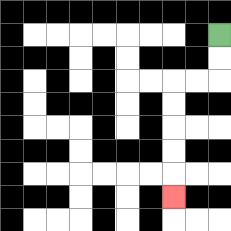{'start': '[9, 1]', 'end': '[7, 8]', 'path_directions': 'D,D,L,L,D,D,D,D,D', 'path_coordinates': '[[9, 1], [9, 2], [9, 3], [8, 3], [7, 3], [7, 4], [7, 5], [7, 6], [7, 7], [7, 8]]'}